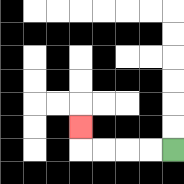{'start': '[7, 6]', 'end': '[3, 5]', 'path_directions': 'L,L,L,L,U', 'path_coordinates': '[[7, 6], [6, 6], [5, 6], [4, 6], [3, 6], [3, 5]]'}